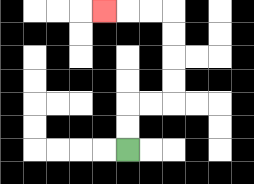{'start': '[5, 6]', 'end': '[4, 0]', 'path_directions': 'U,U,R,R,U,U,U,U,L,L,L', 'path_coordinates': '[[5, 6], [5, 5], [5, 4], [6, 4], [7, 4], [7, 3], [7, 2], [7, 1], [7, 0], [6, 0], [5, 0], [4, 0]]'}